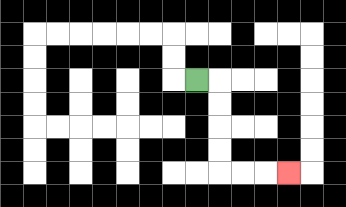{'start': '[8, 3]', 'end': '[12, 7]', 'path_directions': 'R,D,D,D,D,R,R,R', 'path_coordinates': '[[8, 3], [9, 3], [9, 4], [9, 5], [9, 6], [9, 7], [10, 7], [11, 7], [12, 7]]'}